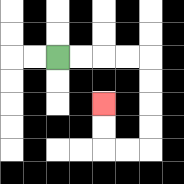{'start': '[2, 2]', 'end': '[4, 4]', 'path_directions': 'R,R,R,R,D,D,D,D,L,L,U,U', 'path_coordinates': '[[2, 2], [3, 2], [4, 2], [5, 2], [6, 2], [6, 3], [6, 4], [6, 5], [6, 6], [5, 6], [4, 6], [4, 5], [4, 4]]'}